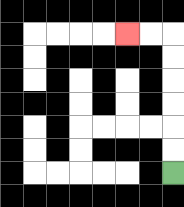{'start': '[7, 7]', 'end': '[5, 1]', 'path_directions': 'U,U,U,U,U,U,L,L', 'path_coordinates': '[[7, 7], [7, 6], [7, 5], [7, 4], [7, 3], [7, 2], [7, 1], [6, 1], [5, 1]]'}